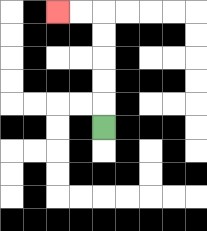{'start': '[4, 5]', 'end': '[2, 0]', 'path_directions': 'U,U,U,U,U,L,L', 'path_coordinates': '[[4, 5], [4, 4], [4, 3], [4, 2], [4, 1], [4, 0], [3, 0], [2, 0]]'}